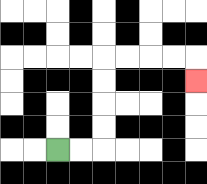{'start': '[2, 6]', 'end': '[8, 3]', 'path_directions': 'R,R,U,U,U,U,R,R,R,R,D', 'path_coordinates': '[[2, 6], [3, 6], [4, 6], [4, 5], [4, 4], [4, 3], [4, 2], [5, 2], [6, 2], [7, 2], [8, 2], [8, 3]]'}